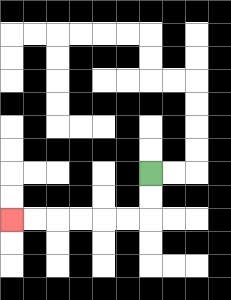{'start': '[6, 7]', 'end': '[0, 9]', 'path_directions': 'D,D,L,L,L,L,L,L', 'path_coordinates': '[[6, 7], [6, 8], [6, 9], [5, 9], [4, 9], [3, 9], [2, 9], [1, 9], [0, 9]]'}